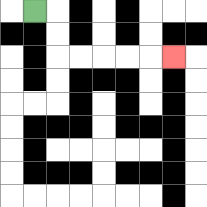{'start': '[1, 0]', 'end': '[7, 2]', 'path_directions': 'R,D,D,R,R,R,R,R', 'path_coordinates': '[[1, 0], [2, 0], [2, 1], [2, 2], [3, 2], [4, 2], [5, 2], [6, 2], [7, 2]]'}